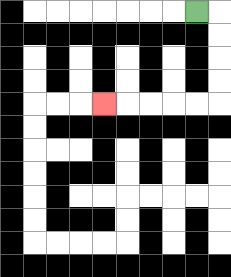{'start': '[8, 0]', 'end': '[4, 4]', 'path_directions': 'R,D,D,D,D,L,L,L,L,L', 'path_coordinates': '[[8, 0], [9, 0], [9, 1], [9, 2], [9, 3], [9, 4], [8, 4], [7, 4], [6, 4], [5, 4], [4, 4]]'}